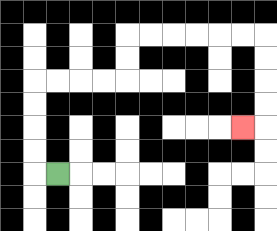{'start': '[2, 7]', 'end': '[10, 5]', 'path_directions': 'L,U,U,U,U,R,R,R,R,U,U,R,R,R,R,R,R,D,D,D,D,L', 'path_coordinates': '[[2, 7], [1, 7], [1, 6], [1, 5], [1, 4], [1, 3], [2, 3], [3, 3], [4, 3], [5, 3], [5, 2], [5, 1], [6, 1], [7, 1], [8, 1], [9, 1], [10, 1], [11, 1], [11, 2], [11, 3], [11, 4], [11, 5], [10, 5]]'}